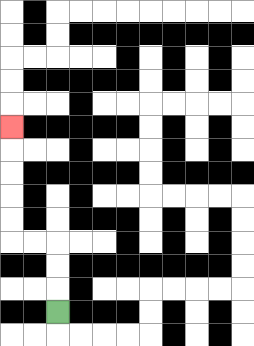{'start': '[2, 13]', 'end': '[0, 5]', 'path_directions': 'U,U,U,L,L,U,U,U,U,U', 'path_coordinates': '[[2, 13], [2, 12], [2, 11], [2, 10], [1, 10], [0, 10], [0, 9], [0, 8], [0, 7], [0, 6], [0, 5]]'}